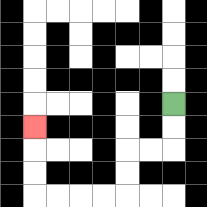{'start': '[7, 4]', 'end': '[1, 5]', 'path_directions': 'D,D,L,L,D,D,L,L,L,L,U,U,U', 'path_coordinates': '[[7, 4], [7, 5], [7, 6], [6, 6], [5, 6], [5, 7], [5, 8], [4, 8], [3, 8], [2, 8], [1, 8], [1, 7], [1, 6], [1, 5]]'}